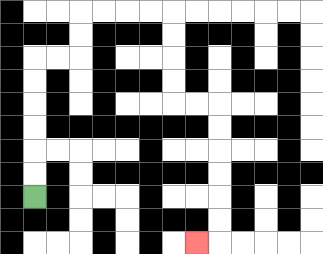{'start': '[1, 8]', 'end': '[8, 10]', 'path_directions': 'U,U,U,U,U,U,R,R,U,U,R,R,R,R,D,D,D,D,R,R,D,D,D,D,D,D,L', 'path_coordinates': '[[1, 8], [1, 7], [1, 6], [1, 5], [1, 4], [1, 3], [1, 2], [2, 2], [3, 2], [3, 1], [3, 0], [4, 0], [5, 0], [6, 0], [7, 0], [7, 1], [7, 2], [7, 3], [7, 4], [8, 4], [9, 4], [9, 5], [9, 6], [9, 7], [9, 8], [9, 9], [9, 10], [8, 10]]'}